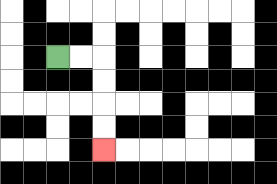{'start': '[2, 2]', 'end': '[4, 6]', 'path_directions': 'R,R,D,D,D,D', 'path_coordinates': '[[2, 2], [3, 2], [4, 2], [4, 3], [4, 4], [4, 5], [4, 6]]'}